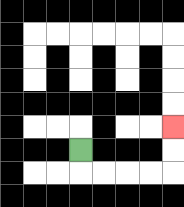{'start': '[3, 6]', 'end': '[7, 5]', 'path_directions': 'D,R,R,R,R,U,U', 'path_coordinates': '[[3, 6], [3, 7], [4, 7], [5, 7], [6, 7], [7, 7], [7, 6], [7, 5]]'}